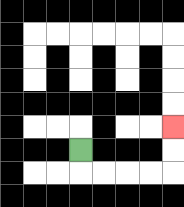{'start': '[3, 6]', 'end': '[7, 5]', 'path_directions': 'D,R,R,R,R,U,U', 'path_coordinates': '[[3, 6], [3, 7], [4, 7], [5, 7], [6, 7], [7, 7], [7, 6], [7, 5]]'}